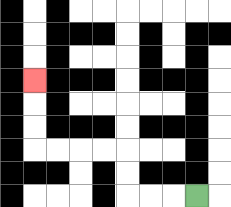{'start': '[8, 8]', 'end': '[1, 3]', 'path_directions': 'L,L,L,U,U,L,L,L,L,U,U,U', 'path_coordinates': '[[8, 8], [7, 8], [6, 8], [5, 8], [5, 7], [5, 6], [4, 6], [3, 6], [2, 6], [1, 6], [1, 5], [1, 4], [1, 3]]'}